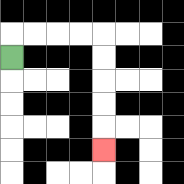{'start': '[0, 2]', 'end': '[4, 6]', 'path_directions': 'U,R,R,R,R,D,D,D,D,D', 'path_coordinates': '[[0, 2], [0, 1], [1, 1], [2, 1], [3, 1], [4, 1], [4, 2], [4, 3], [4, 4], [4, 5], [4, 6]]'}